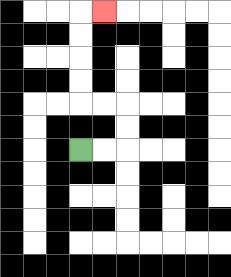{'start': '[3, 6]', 'end': '[4, 0]', 'path_directions': 'R,R,U,U,L,L,U,U,U,U,R', 'path_coordinates': '[[3, 6], [4, 6], [5, 6], [5, 5], [5, 4], [4, 4], [3, 4], [3, 3], [3, 2], [3, 1], [3, 0], [4, 0]]'}